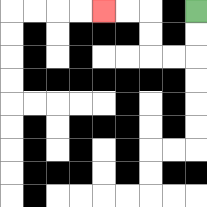{'start': '[8, 0]', 'end': '[4, 0]', 'path_directions': 'D,D,L,L,U,U,L,L', 'path_coordinates': '[[8, 0], [8, 1], [8, 2], [7, 2], [6, 2], [6, 1], [6, 0], [5, 0], [4, 0]]'}